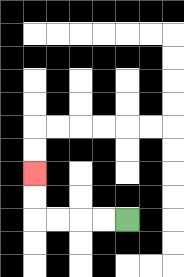{'start': '[5, 9]', 'end': '[1, 7]', 'path_directions': 'L,L,L,L,U,U', 'path_coordinates': '[[5, 9], [4, 9], [3, 9], [2, 9], [1, 9], [1, 8], [1, 7]]'}